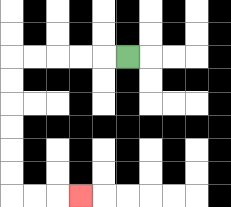{'start': '[5, 2]', 'end': '[3, 8]', 'path_directions': 'L,L,L,L,L,D,D,D,D,D,D,R,R,R', 'path_coordinates': '[[5, 2], [4, 2], [3, 2], [2, 2], [1, 2], [0, 2], [0, 3], [0, 4], [0, 5], [0, 6], [0, 7], [0, 8], [1, 8], [2, 8], [3, 8]]'}